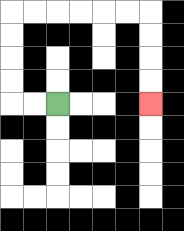{'start': '[2, 4]', 'end': '[6, 4]', 'path_directions': 'L,L,U,U,U,U,R,R,R,R,R,R,D,D,D,D', 'path_coordinates': '[[2, 4], [1, 4], [0, 4], [0, 3], [0, 2], [0, 1], [0, 0], [1, 0], [2, 0], [3, 0], [4, 0], [5, 0], [6, 0], [6, 1], [6, 2], [6, 3], [6, 4]]'}